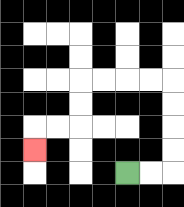{'start': '[5, 7]', 'end': '[1, 6]', 'path_directions': 'R,R,U,U,U,U,L,L,L,L,D,D,L,L,D', 'path_coordinates': '[[5, 7], [6, 7], [7, 7], [7, 6], [7, 5], [7, 4], [7, 3], [6, 3], [5, 3], [4, 3], [3, 3], [3, 4], [3, 5], [2, 5], [1, 5], [1, 6]]'}